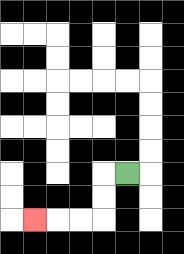{'start': '[5, 7]', 'end': '[1, 9]', 'path_directions': 'L,D,D,L,L,L', 'path_coordinates': '[[5, 7], [4, 7], [4, 8], [4, 9], [3, 9], [2, 9], [1, 9]]'}